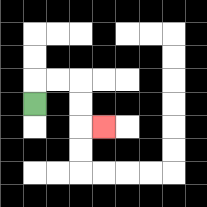{'start': '[1, 4]', 'end': '[4, 5]', 'path_directions': 'U,R,R,D,D,R', 'path_coordinates': '[[1, 4], [1, 3], [2, 3], [3, 3], [3, 4], [3, 5], [4, 5]]'}